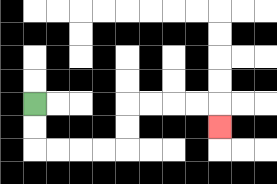{'start': '[1, 4]', 'end': '[9, 5]', 'path_directions': 'D,D,R,R,R,R,U,U,R,R,R,R,D', 'path_coordinates': '[[1, 4], [1, 5], [1, 6], [2, 6], [3, 6], [4, 6], [5, 6], [5, 5], [5, 4], [6, 4], [7, 4], [8, 4], [9, 4], [9, 5]]'}